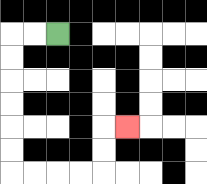{'start': '[2, 1]', 'end': '[5, 5]', 'path_directions': 'L,L,D,D,D,D,D,D,R,R,R,R,U,U,R', 'path_coordinates': '[[2, 1], [1, 1], [0, 1], [0, 2], [0, 3], [0, 4], [0, 5], [0, 6], [0, 7], [1, 7], [2, 7], [3, 7], [4, 7], [4, 6], [4, 5], [5, 5]]'}